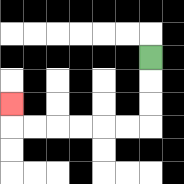{'start': '[6, 2]', 'end': '[0, 4]', 'path_directions': 'D,D,D,L,L,L,L,L,L,U', 'path_coordinates': '[[6, 2], [6, 3], [6, 4], [6, 5], [5, 5], [4, 5], [3, 5], [2, 5], [1, 5], [0, 5], [0, 4]]'}